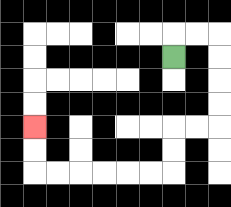{'start': '[7, 2]', 'end': '[1, 5]', 'path_directions': 'U,R,R,D,D,D,D,L,L,D,D,L,L,L,L,L,L,U,U', 'path_coordinates': '[[7, 2], [7, 1], [8, 1], [9, 1], [9, 2], [9, 3], [9, 4], [9, 5], [8, 5], [7, 5], [7, 6], [7, 7], [6, 7], [5, 7], [4, 7], [3, 7], [2, 7], [1, 7], [1, 6], [1, 5]]'}